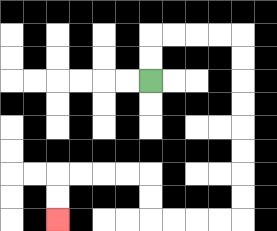{'start': '[6, 3]', 'end': '[2, 9]', 'path_directions': 'U,U,R,R,R,R,D,D,D,D,D,D,D,D,L,L,L,L,U,U,L,L,L,L,D,D', 'path_coordinates': '[[6, 3], [6, 2], [6, 1], [7, 1], [8, 1], [9, 1], [10, 1], [10, 2], [10, 3], [10, 4], [10, 5], [10, 6], [10, 7], [10, 8], [10, 9], [9, 9], [8, 9], [7, 9], [6, 9], [6, 8], [6, 7], [5, 7], [4, 7], [3, 7], [2, 7], [2, 8], [2, 9]]'}